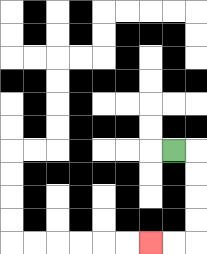{'start': '[7, 6]', 'end': '[6, 10]', 'path_directions': 'R,D,D,D,D,L,L', 'path_coordinates': '[[7, 6], [8, 6], [8, 7], [8, 8], [8, 9], [8, 10], [7, 10], [6, 10]]'}